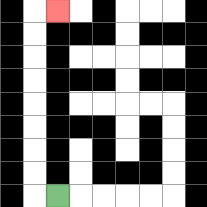{'start': '[2, 8]', 'end': '[2, 0]', 'path_directions': 'L,U,U,U,U,U,U,U,U,R', 'path_coordinates': '[[2, 8], [1, 8], [1, 7], [1, 6], [1, 5], [1, 4], [1, 3], [1, 2], [1, 1], [1, 0], [2, 0]]'}